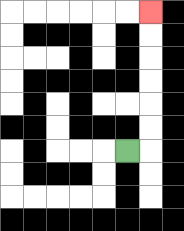{'start': '[5, 6]', 'end': '[6, 0]', 'path_directions': 'R,U,U,U,U,U,U', 'path_coordinates': '[[5, 6], [6, 6], [6, 5], [6, 4], [6, 3], [6, 2], [6, 1], [6, 0]]'}